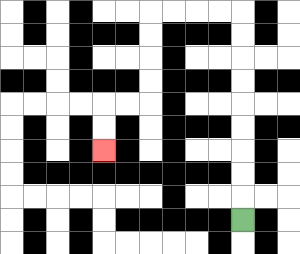{'start': '[10, 9]', 'end': '[4, 6]', 'path_directions': 'U,U,U,U,U,U,U,U,U,L,L,L,L,D,D,D,D,L,L,D,D', 'path_coordinates': '[[10, 9], [10, 8], [10, 7], [10, 6], [10, 5], [10, 4], [10, 3], [10, 2], [10, 1], [10, 0], [9, 0], [8, 0], [7, 0], [6, 0], [6, 1], [6, 2], [6, 3], [6, 4], [5, 4], [4, 4], [4, 5], [4, 6]]'}